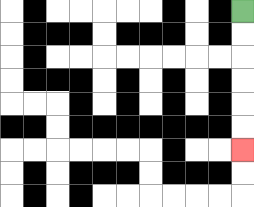{'start': '[10, 0]', 'end': '[10, 6]', 'path_directions': 'D,D,D,D,D,D', 'path_coordinates': '[[10, 0], [10, 1], [10, 2], [10, 3], [10, 4], [10, 5], [10, 6]]'}